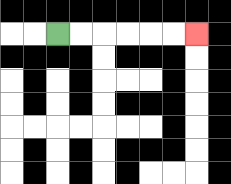{'start': '[2, 1]', 'end': '[8, 1]', 'path_directions': 'R,R,R,R,R,R', 'path_coordinates': '[[2, 1], [3, 1], [4, 1], [5, 1], [6, 1], [7, 1], [8, 1]]'}